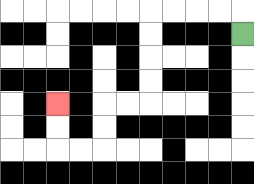{'start': '[10, 1]', 'end': '[2, 4]', 'path_directions': 'U,L,L,L,L,D,D,D,D,L,L,D,D,L,L,U,U', 'path_coordinates': '[[10, 1], [10, 0], [9, 0], [8, 0], [7, 0], [6, 0], [6, 1], [6, 2], [6, 3], [6, 4], [5, 4], [4, 4], [4, 5], [4, 6], [3, 6], [2, 6], [2, 5], [2, 4]]'}